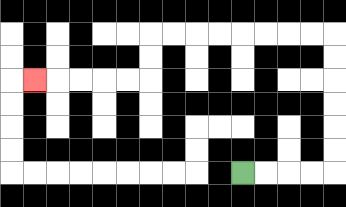{'start': '[10, 7]', 'end': '[1, 3]', 'path_directions': 'R,R,R,R,U,U,U,U,U,U,L,L,L,L,L,L,L,L,D,D,L,L,L,L,L', 'path_coordinates': '[[10, 7], [11, 7], [12, 7], [13, 7], [14, 7], [14, 6], [14, 5], [14, 4], [14, 3], [14, 2], [14, 1], [13, 1], [12, 1], [11, 1], [10, 1], [9, 1], [8, 1], [7, 1], [6, 1], [6, 2], [6, 3], [5, 3], [4, 3], [3, 3], [2, 3], [1, 3]]'}